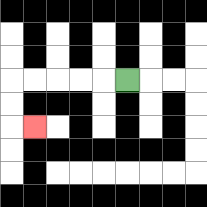{'start': '[5, 3]', 'end': '[1, 5]', 'path_directions': 'L,L,L,L,L,D,D,R', 'path_coordinates': '[[5, 3], [4, 3], [3, 3], [2, 3], [1, 3], [0, 3], [0, 4], [0, 5], [1, 5]]'}